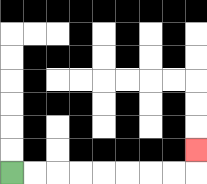{'start': '[0, 7]', 'end': '[8, 6]', 'path_directions': 'R,R,R,R,R,R,R,R,U', 'path_coordinates': '[[0, 7], [1, 7], [2, 7], [3, 7], [4, 7], [5, 7], [6, 7], [7, 7], [8, 7], [8, 6]]'}